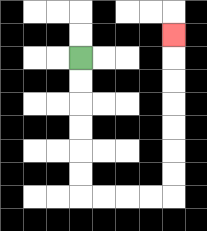{'start': '[3, 2]', 'end': '[7, 1]', 'path_directions': 'D,D,D,D,D,D,R,R,R,R,U,U,U,U,U,U,U', 'path_coordinates': '[[3, 2], [3, 3], [3, 4], [3, 5], [3, 6], [3, 7], [3, 8], [4, 8], [5, 8], [6, 8], [7, 8], [7, 7], [7, 6], [7, 5], [7, 4], [7, 3], [7, 2], [7, 1]]'}